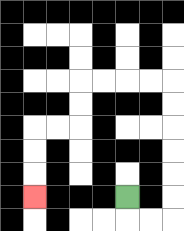{'start': '[5, 8]', 'end': '[1, 8]', 'path_directions': 'D,R,R,U,U,U,U,U,U,L,L,L,L,D,D,L,L,D,D,D', 'path_coordinates': '[[5, 8], [5, 9], [6, 9], [7, 9], [7, 8], [7, 7], [7, 6], [7, 5], [7, 4], [7, 3], [6, 3], [5, 3], [4, 3], [3, 3], [3, 4], [3, 5], [2, 5], [1, 5], [1, 6], [1, 7], [1, 8]]'}